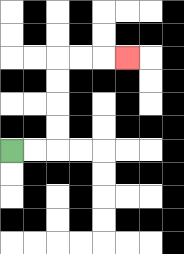{'start': '[0, 6]', 'end': '[5, 2]', 'path_directions': 'R,R,U,U,U,U,R,R,R', 'path_coordinates': '[[0, 6], [1, 6], [2, 6], [2, 5], [2, 4], [2, 3], [2, 2], [3, 2], [4, 2], [5, 2]]'}